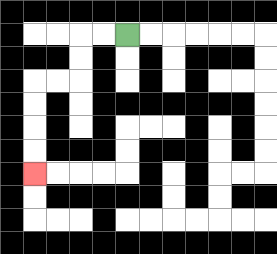{'start': '[5, 1]', 'end': '[1, 7]', 'path_directions': 'L,L,D,D,L,L,D,D,D,D', 'path_coordinates': '[[5, 1], [4, 1], [3, 1], [3, 2], [3, 3], [2, 3], [1, 3], [1, 4], [1, 5], [1, 6], [1, 7]]'}